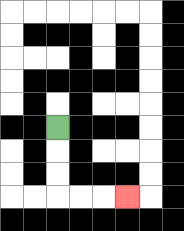{'start': '[2, 5]', 'end': '[5, 8]', 'path_directions': 'D,D,D,R,R,R', 'path_coordinates': '[[2, 5], [2, 6], [2, 7], [2, 8], [3, 8], [4, 8], [5, 8]]'}